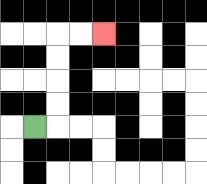{'start': '[1, 5]', 'end': '[4, 1]', 'path_directions': 'R,U,U,U,U,R,R', 'path_coordinates': '[[1, 5], [2, 5], [2, 4], [2, 3], [2, 2], [2, 1], [3, 1], [4, 1]]'}